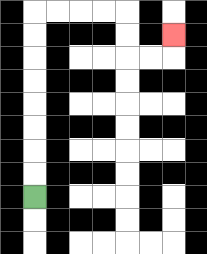{'start': '[1, 8]', 'end': '[7, 1]', 'path_directions': 'U,U,U,U,U,U,U,U,R,R,R,R,D,D,R,R,U', 'path_coordinates': '[[1, 8], [1, 7], [1, 6], [1, 5], [1, 4], [1, 3], [1, 2], [1, 1], [1, 0], [2, 0], [3, 0], [4, 0], [5, 0], [5, 1], [5, 2], [6, 2], [7, 2], [7, 1]]'}